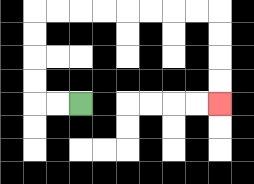{'start': '[3, 4]', 'end': '[9, 4]', 'path_directions': 'L,L,U,U,U,U,R,R,R,R,R,R,R,R,D,D,D,D', 'path_coordinates': '[[3, 4], [2, 4], [1, 4], [1, 3], [1, 2], [1, 1], [1, 0], [2, 0], [3, 0], [4, 0], [5, 0], [6, 0], [7, 0], [8, 0], [9, 0], [9, 1], [9, 2], [9, 3], [9, 4]]'}